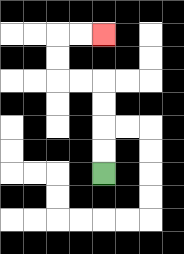{'start': '[4, 7]', 'end': '[4, 1]', 'path_directions': 'U,U,U,U,L,L,U,U,R,R', 'path_coordinates': '[[4, 7], [4, 6], [4, 5], [4, 4], [4, 3], [3, 3], [2, 3], [2, 2], [2, 1], [3, 1], [4, 1]]'}